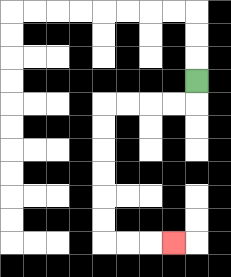{'start': '[8, 3]', 'end': '[7, 10]', 'path_directions': 'D,L,L,L,L,D,D,D,D,D,D,R,R,R', 'path_coordinates': '[[8, 3], [8, 4], [7, 4], [6, 4], [5, 4], [4, 4], [4, 5], [4, 6], [4, 7], [4, 8], [4, 9], [4, 10], [5, 10], [6, 10], [7, 10]]'}